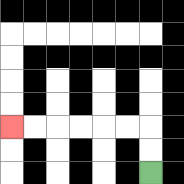{'start': '[6, 7]', 'end': '[0, 5]', 'path_directions': 'U,U,L,L,L,L,L,L', 'path_coordinates': '[[6, 7], [6, 6], [6, 5], [5, 5], [4, 5], [3, 5], [2, 5], [1, 5], [0, 5]]'}